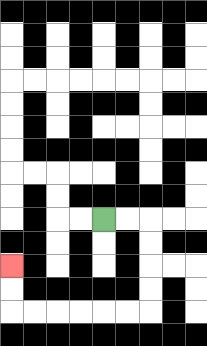{'start': '[4, 9]', 'end': '[0, 11]', 'path_directions': 'R,R,D,D,D,D,L,L,L,L,L,L,U,U', 'path_coordinates': '[[4, 9], [5, 9], [6, 9], [6, 10], [6, 11], [6, 12], [6, 13], [5, 13], [4, 13], [3, 13], [2, 13], [1, 13], [0, 13], [0, 12], [0, 11]]'}